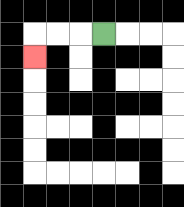{'start': '[4, 1]', 'end': '[1, 2]', 'path_directions': 'L,L,L,D', 'path_coordinates': '[[4, 1], [3, 1], [2, 1], [1, 1], [1, 2]]'}